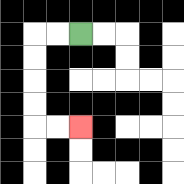{'start': '[3, 1]', 'end': '[3, 5]', 'path_directions': 'L,L,D,D,D,D,R,R', 'path_coordinates': '[[3, 1], [2, 1], [1, 1], [1, 2], [1, 3], [1, 4], [1, 5], [2, 5], [3, 5]]'}